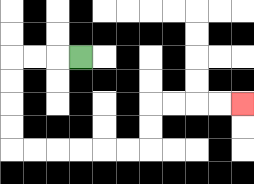{'start': '[3, 2]', 'end': '[10, 4]', 'path_directions': 'L,L,L,D,D,D,D,R,R,R,R,R,R,U,U,R,R,R,R', 'path_coordinates': '[[3, 2], [2, 2], [1, 2], [0, 2], [0, 3], [0, 4], [0, 5], [0, 6], [1, 6], [2, 6], [3, 6], [4, 6], [5, 6], [6, 6], [6, 5], [6, 4], [7, 4], [8, 4], [9, 4], [10, 4]]'}